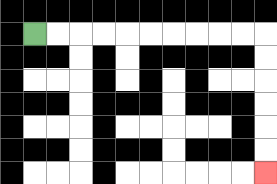{'start': '[1, 1]', 'end': '[11, 7]', 'path_directions': 'R,R,R,R,R,R,R,R,R,R,D,D,D,D,D,D', 'path_coordinates': '[[1, 1], [2, 1], [3, 1], [4, 1], [5, 1], [6, 1], [7, 1], [8, 1], [9, 1], [10, 1], [11, 1], [11, 2], [11, 3], [11, 4], [11, 5], [11, 6], [11, 7]]'}